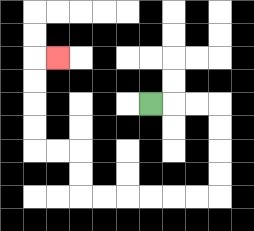{'start': '[6, 4]', 'end': '[2, 2]', 'path_directions': 'R,R,R,D,D,D,D,L,L,L,L,L,L,U,U,L,L,U,U,U,U,R', 'path_coordinates': '[[6, 4], [7, 4], [8, 4], [9, 4], [9, 5], [9, 6], [9, 7], [9, 8], [8, 8], [7, 8], [6, 8], [5, 8], [4, 8], [3, 8], [3, 7], [3, 6], [2, 6], [1, 6], [1, 5], [1, 4], [1, 3], [1, 2], [2, 2]]'}